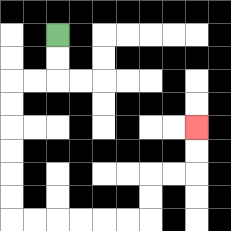{'start': '[2, 1]', 'end': '[8, 5]', 'path_directions': 'D,D,L,L,D,D,D,D,D,D,R,R,R,R,R,R,U,U,R,R,U,U', 'path_coordinates': '[[2, 1], [2, 2], [2, 3], [1, 3], [0, 3], [0, 4], [0, 5], [0, 6], [0, 7], [0, 8], [0, 9], [1, 9], [2, 9], [3, 9], [4, 9], [5, 9], [6, 9], [6, 8], [6, 7], [7, 7], [8, 7], [8, 6], [8, 5]]'}